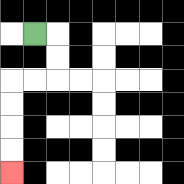{'start': '[1, 1]', 'end': '[0, 7]', 'path_directions': 'R,D,D,L,L,D,D,D,D', 'path_coordinates': '[[1, 1], [2, 1], [2, 2], [2, 3], [1, 3], [0, 3], [0, 4], [0, 5], [0, 6], [0, 7]]'}